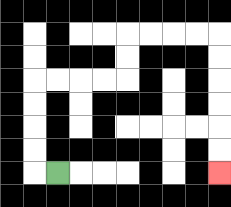{'start': '[2, 7]', 'end': '[9, 7]', 'path_directions': 'L,U,U,U,U,R,R,R,R,U,U,R,R,R,R,D,D,D,D,D,D', 'path_coordinates': '[[2, 7], [1, 7], [1, 6], [1, 5], [1, 4], [1, 3], [2, 3], [3, 3], [4, 3], [5, 3], [5, 2], [5, 1], [6, 1], [7, 1], [8, 1], [9, 1], [9, 2], [9, 3], [9, 4], [9, 5], [9, 6], [9, 7]]'}